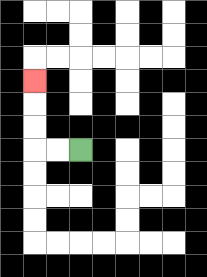{'start': '[3, 6]', 'end': '[1, 3]', 'path_directions': 'L,L,U,U,U', 'path_coordinates': '[[3, 6], [2, 6], [1, 6], [1, 5], [1, 4], [1, 3]]'}